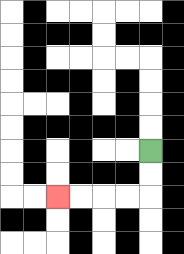{'start': '[6, 6]', 'end': '[2, 8]', 'path_directions': 'D,D,L,L,L,L', 'path_coordinates': '[[6, 6], [6, 7], [6, 8], [5, 8], [4, 8], [3, 8], [2, 8]]'}